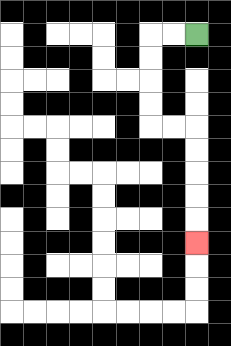{'start': '[8, 1]', 'end': '[8, 10]', 'path_directions': 'L,L,D,D,D,D,R,R,D,D,D,D,D', 'path_coordinates': '[[8, 1], [7, 1], [6, 1], [6, 2], [6, 3], [6, 4], [6, 5], [7, 5], [8, 5], [8, 6], [8, 7], [8, 8], [8, 9], [8, 10]]'}